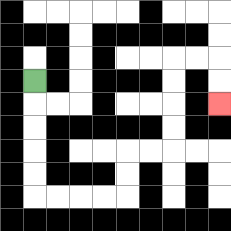{'start': '[1, 3]', 'end': '[9, 4]', 'path_directions': 'D,D,D,D,D,R,R,R,R,U,U,R,R,U,U,U,U,R,R,D,D', 'path_coordinates': '[[1, 3], [1, 4], [1, 5], [1, 6], [1, 7], [1, 8], [2, 8], [3, 8], [4, 8], [5, 8], [5, 7], [5, 6], [6, 6], [7, 6], [7, 5], [7, 4], [7, 3], [7, 2], [8, 2], [9, 2], [9, 3], [9, 4]]'}